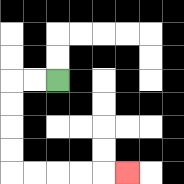{'start': '[2, 3]', 'end': '[5, 7]', 'path_directions': 'L,L,D,D,D,D,R,R,R,R,R', 'path_coordinates': '[[2, 3], [1, 3], [0, 3], [0, 4], [0, 5], [0, 6], [0, 7], [1, 7], [2, 7], [3, 7], [4, 7], [5, 7]]'}